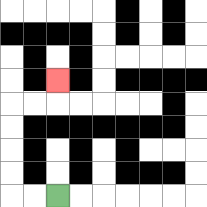{'start': '[2, 8]', 'end': '[2, 3]', 'path_directions': 'L,L,U,U,U,U,R,R,U', 'path_coordinates': '[[2, 8], [1, 8], [0, 8], [0, 7], [0, 6], [0, 5], [0, 4], [1, 4], [2, 4], [2, 3]]'}